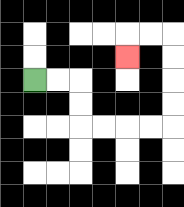{'start': '[1, 3]', 'end': '[5, 2]', 'path_directions': 'R,R,D,D,R,R,R,R,U,U,U,U,L,L,D', 'path_coordinates': '[[1, 3], [2, 3], [3, 3], [3, 4], [3, 5], [4, 5], [5, 5], [6, 5], [7, 5], [7, 4], [7, 3], [7, 2], [7, 1], [6, 1], [5, 1], [5, 2]]'}